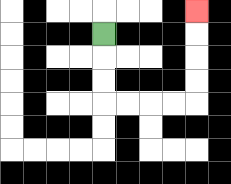{'start': '[4, 1]', 'end': '[8, 0]', 'path_directions': 'D,D,D,R,R,R,R,U,U,U,U', 'path_coordinates': '[[4, 1], [4, 2], [4, 3], [4, 4], [5, 4], [6, 4], [7, 4], [8, 4], [8, 3], [8, 2], [8, 1], [8, 0]]'}